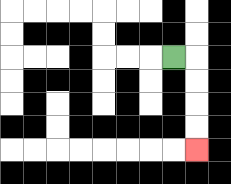{'start': '[7, 2]', 'end': '[8, 6]', 'path_directions': 'R,D,D,D,D', 'path_coordinates': '[[7, 2], [8, 2], [8, 3], [8, 4], [8, 5], [8, 6]]'}